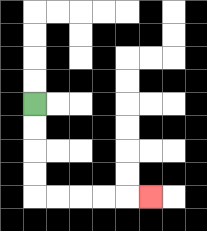{'start': '[1, 4]', 'end': '[6, 8]', 'path_directions': 'D,D,D,D,R,R,R,R,R', 'path_coordinates': '[[1, 4], [1, 5], [1, 6], [1, 7], [1, 8], [2, 8], [3, 8], [4, 8], [5, 8], [6, 8]]'}